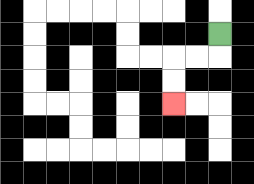{'start': '[9, 1]', 'end': '[7, 4]', 'path_directions': 'D,L,L,D,D', 'path_coordinates': '[[9, 1], [9, 2], [8, 2], [7, 2], [7, 3], [7, 4]]'}